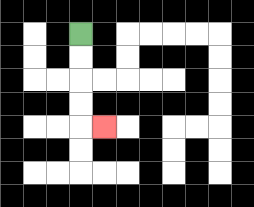{'start': '[3, 1]', 'end': '[4, 5]', 'path_directions': 'D,D,D,D,R', 'path_coordinates': '[[3, 1], [3, 2], [3, 3], [3, 4], [3, 5], [4, 5]]'}